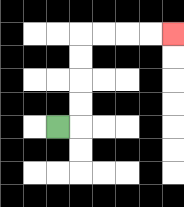{'start': '[2, 5]', 'end': '[7, 1]', 'path_directions': 'R,U,U,U,U,R,R,R,R', 'path_coordinates': '[[2, 5], [3, 5], [3, 4], [3, 3], [3, 2], [3, 1], [4, 1], [5, 1], [6, 1], [7, 1]]'}